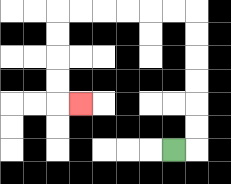{'start': '[7, 6]', 'end': '[3, 4]', 'path_directions': 'R,U,U,U,U,U,U,L,L,L,L,L,L,D,D,D,D,R', 'path_coordinates': '[[7, 6], [8, 6], [8, 5], [8, 4], [8, 3], [8, 2], [8, 1], [8, 0], [7, 0], [6, 0], [5, 0], [4, 0], [3, 0], [2, 0], [2, 1], [2, 2], [2, 3], [2, 4], [3, 4]]'}